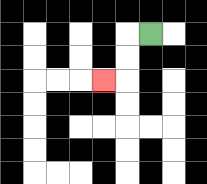{'start': '[6, 1]', 'end': '[4, 3]', 'path_directions': 'L,D,D,L', 'path_coordinates': '[[6, 1], [5, 1], [5, 2], [5, 3], [4, 3]]'}